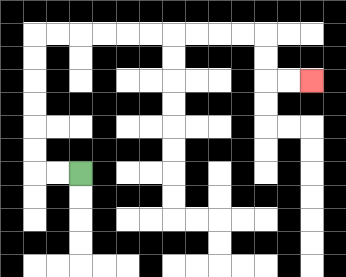{'start': '[3, 7]', 'end': '[13, 3]', 'path_directions': 'L,L,U,U,U,U,U,U,R,R,R,R,R,R,R,R,R,R,D,D,R,R', 'path_coordinates': '[[3, 7], [2, 7], [1, 7], [1, 6], [1, 5], [1, 4], [1, 3], [1, 2], [1, 1], [2, 1], [3, 1], [4, 1], [5, 1], [6, 1], [7, 1], [8, 1], [9, 1], [10, 1], [11, 1], [11, 2], [11, 3], [12, 3], [13, 3]]'}